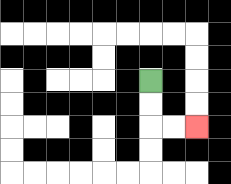{'start': '[6, 3]', 'end': '[8, 5]', 'path_directions': 'D,D,R,R', 'path_coordinates': '[[6, 3], [6, 4], [6, 5], [7, 5], [8, 5]]'}